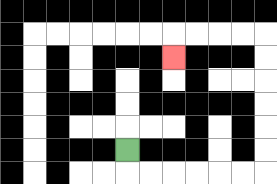{'start': '[5, 6]', 'end': '[7, 2]', 'path_directions': 'D,R,R,R,R,R,R,U,U,U,U,U,U,L,L,L,L,D', 'path_coordinates': '[[5, 6], [5, 7], [6, 7], [7, 7], [8, 7], [9, 7], [10, 7], [11, 7], [11, 6], [11, 5], [11, 4], [11, 3], [11, 2], [11, 1], [10, 1], [9, 1], [8, 1], [7, 1], [7, 2]]'}